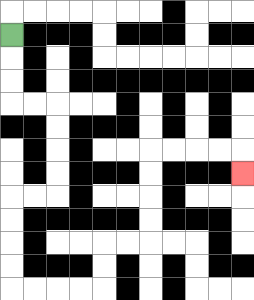{'start': '[0, 1]', 'end': '[10, 7]', 'path_directions': 'D,D,D,R,R,D,D,D,D,L,L,D,D,D,D,R,R,R,R,U,U,R,R,U,U,U,U,R,R,R,R,D', 'path_coordinates': '[[0, 1], [0, 2], [0, 3], [0, 4], [1, 4], [2, 4], [2, 5], [2, 6], [2, 7], [2, 8], [1, 8], [0, 8], [0, 9], [0, 10], [0, 11], [0, 12], [1, 12], [2, 12], [3, 12], [4, 12], [4, 11], [4, 10], [5, 10], [6, 10], [6, 9], [6, 8], [6, 7], [6, 6], [7, 6], [8, 6], [9, 6], [10, 6], [10, 7]]'}